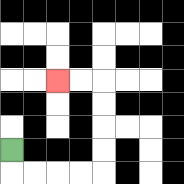{'start': '[0, 6]', 'end': '[2, 3]', 'path_directions': 'D,R,R,R,R,U,U,U,U,L,L', 'path_coordinates': '[[0, 6], [0, 7], [1, 7], [2, 7], [3, 7], [4, 7], [4, 6], [4, 5], [4, 4], [4, 3], [3, 3], [2, 3]]'}